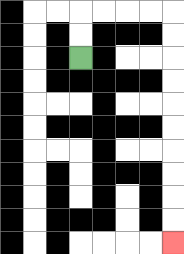{'start': '[3, 2]', 'end': '[7, 10]', 'path_directions': 'U,U,R,R,R,R,D,D,D,D,D,D,D,D,D,D', 'path_coordinates': '[[3, 2], [3, 1], [3, 0], [4, 0], [5, 0], [6, 0], [7, 0], [7, 1], [7, 2], [7, 3], [7, 4], [7, 5], [7, 6], [7, 7], [7, 8], [7, 9], [7, 10]]'}